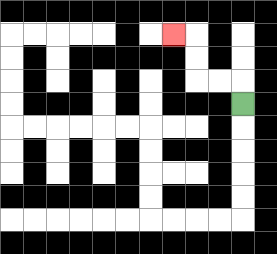{'start': '[10, 4]', 'end': '[7, 1]', 'path_directions': 'U,L,L,U,U,L', 'path_coordinates': '[[10, 4], [10, 3], [9, 3], [8, 3], [8, 2], [8, 1], [7, 1]]'}